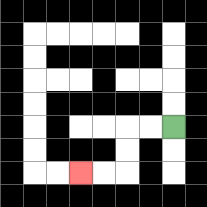{'start': '[7, 5]', 'end': '[3, 7]', 'path_directions': 'L,L,D,D,L,L', 'path_coordinates': '[[7, 5], [6, 5], [5, 5], [5, 6], [5, 7], [4, 7], [3, 7]]'}